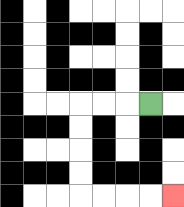{'start': '[6, 4]', 'end': '[7, 8]', 'path_directions': 'L,L,L,D,D,D,D,R,R,R,R', 'path_coordinates': '[[6, 4], [5, 4], [4, 4], [3, 4], [3, 5], [3, 6], [3, 7], [3, 8], [4, 8], [5, 8], [6, 8], [7, 8]]'}